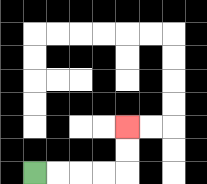{'start': '[1, 7]', 'end': '[5, 5]', 'path_directions': 'R,R,R,R,U,U', 'path_coordinates': '[[1, 7], [2, 7], [3, 7], [4, 7], [5, 7], [5, 6], [5, 5]]'}